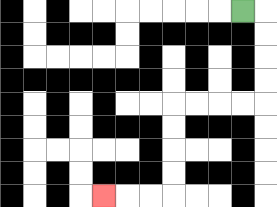{'start': '[10, 0]', 'end': '[4, 8]', 'path_directions': 'R,D,D,D,D,L,L,L,L,D,D,D,D,L,L,L', 'path_coordinates': '[[10, 0], [11, 0], [11, 1], [11, 2], [11, 3], [11, 4], [10, 4], [9, 4], [8, 4], [7, 4], [7, 5], [7, 6], [7, 7], [7, 8], [6, 8], [5, 8], [4, 8]]'}